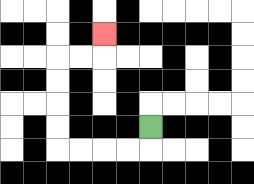{'start': '[6, 5]', 'end': '[4, 1]', 'path_directions': 'D,L,L,L,L,U,U,U,U,R,R,U', 'path_coordinates': '[[6, 5], [6, 6], [5, 6], [4, 6], [3, 6], [2, 6], [2, 5], [2, 4], [2, 3], [2, 2], [3, 2], [4, 2], [4, 1]]'}